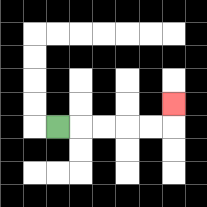{'start': '[2, 5]', 'end': '[7, 4]', 'path_directions': 'R,R,R,R,R,U', 'path_coordinates': '[[2, 5], [3, 5], [4, 5], [5, 5], [6, 5], [7, 5], [7, 4]]'}